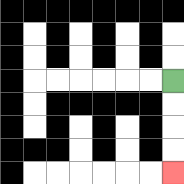{'start': '[7, 3]', 'end': '[7, 7]', 'path_directions': 'D,D,D,D', 'path_coordinates': '[[7, 3], [7, 4], [7, 5], [7, 6], [7, 7]]'}